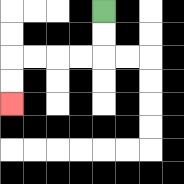{'start': '[4, 0]', 'end': '[0, 4]', 'path_directions': 'D,D,L,L,L,L,D,D', 'path_coordinates': '[[4, 0], [4, 1], [4, 2], [3, 2], [2, 2], [1, 2], [0, 2], [0, 3], [0, 4]]'}